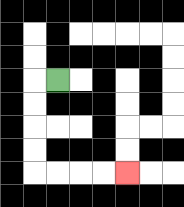{'start': '[2, 3]', 'end': '[5, 7]', 'path_directions': 'L,D,D,D,D,R,R,R,R', 'path_coordinates': '[[2, 3], [1, 3], [1, 4], [1, 5], [1, 6], [1, 7], [2, 7], [3, 7], [4, 7], [5, 7]]'}